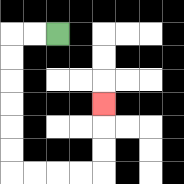{'start': '[2, 1]', 'end': '[4, 4]', 'path_directions': 'L,L,D,D,D,D,D,D,R,R,R,R,U,U,U', 'path_coordinates': '[[2, 1], [1, 1], [0, 1], [0, 2], [0, 3], [0, 4], [0, 5], [0, 6], [0, 7], [1, 7], [2, 7], [3, 7], [4, 7], [4, 6], [4, 5], [4, 4]]'}